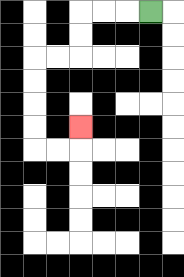{'start': '[6, 0]', 'end': '[3, 5]', 'path_directions': 'L,L,L,D,D,L,L,D,D,D,D,R,R,U', 'path_coordinates': '[[6, 0], [5, 0], [4, 0], [3, 0], [3, 1], [3, 2], [2, 2], [1, 2], [1, 3], [1, 4], [1, 5], [1, 6], [2, 6], [3, 6], [3, 5]]'}